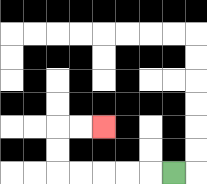{'start': '[7, 7]', 'end': '[4, 5]', 'path_directions': 'L,L,L,L,L,U,U,R,R', 'path_coordinates': '[[7, 7], [6, 7], [5, 7], [4, 7], [3, 7], [2, 7], [2, 6], [2, 5], [3, 5], [4, 5]]'}